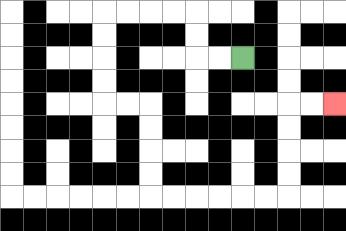{'start': '[10, 2]', 'end': '[14, 4]', 'path_directions': 'L,L,U,U,L,L,L,L,D,D,D,D,R,R,D,D,D,D,R,R,R,R,R,R,U,U,U,U,R,R', 'path_coordinates': '[[10, 2], [9, 2], [8, 2], [8, 1], [8, 0], [7, 0], [6, 0], [5, 0], [4, 0], [4, 1], [4, 2], [4, 3], [4, 4], [5, 4], [6, 4], [6, 5], [6, 6], [6, 7], [6, 8], [7, 8], [8, 8], [9, 8], [10, 8], [11, 8], [12, 8], [12, 7], [12, 6], [12, 5], [12, 4], [13, 4], [14, 4]]'}